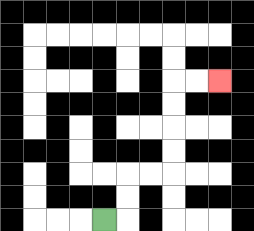{'start': '[4, 9]', 'end': '[9, 3]', 'path_directions': 'R,U,U,R,R,U,U,U,U,R,R', 'path_coordinates': '[[4, 9], [5, 9], [5, 8], [5, 7], [6, 7], [7, 7], [7, 6], [7, 5], [7, 4], [7, 3], [8, 3], [9, 3]]'}